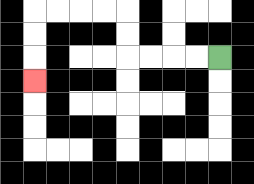{'start': '[9, 2]', 'end': '[1, 3]', 'path_directions': 'L,L,L,L,U,U,L,L,L,L,D,D,D', 'path_coordinates': '[[9, 2], [8, 2], [7, 2], [6, 2], [5, 2], [5, 1], [5, 0], [4, 0], [3, 0], [2, 0], [1, 0], [1, 1], [1, 2], [1, 3]]'}